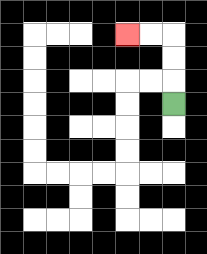{'start': '[7, 4]', 'end': '[5, 1]', 'path_directions': 'U,U,U,L,L', 'path_coordinates': '[[7, 4], [7, 3], [7, 2], [7, 1], [6, 1], [5, 1]]'}